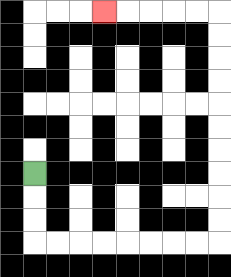{'start': '[1, 7]', 'end': '[4, 0]', 'path_directions': 'D,D,D,R,R,R,R,R,R,R,R,U,U,U,U,U,U,U,U,U,U,L,L,L,L,L', 'path_coordinates': '[[1, 7], [1, 8], [1, 9], [1, 10], [2, 10], [3, 10], [4, 10], [5, 10], [6, 10], [7, 10], [8, 10], [9, 10], [9, 9], [9, 8], [9, 7], [9, 6], [9, 5], [9, 4], [9, 3], [9, 2], [9, 1], [9, 0], [8, 0], [7, 0], [6, 0], [5, 0], [4, 0]]'}